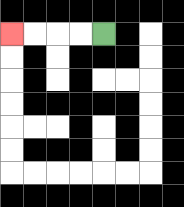{'start': '[4, 1]', 'end': '[0, 1]', 'path_directions': 'L,L,L,L', 'path_coordinates': '[[4, 1], [3, 1], [2, 1], [1, 1], [0, 1]]'}